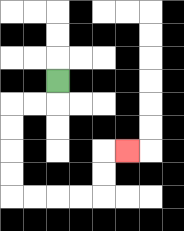{'start': '[2, 3]', 'end': '[5, 6]', 'path_directions': 'D,L,L,D,D,D,D,R,R,R,R,U,U,R', 'path_coordinates': '[[2, 3], [2, 4], [1, 4], [0, 4], [0, 5], [0, 6], [0, 7], [0, 8], [1, 8], [2, 8], [3, 8], [4, 8], [4, 7], [4, 6], [5, 6]]'}